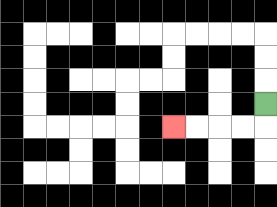{'start': '[11, 4]', 'end': '[7, 5]', 'path_directions': 'D,L,L,L,L', 'path_coordinates': '[[11, 4], [11, 5], [10, 5], [9, 5], [8, 5], [7, 5]]'}